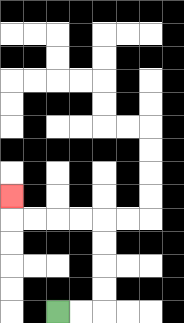{'start': '[2, 13]', 'end': '[0, 8]', 'path_directions': 'R,R,U,U,U,U,L,L,L,L,U', 'path_coordinates': '[[2, 13], [3, 13], [4, 13], [4, 12], [4, 11], [4, 10], [4, 9], [3, 9], [2, 9], [1, 9], [0, 9], [0, 8]]'}